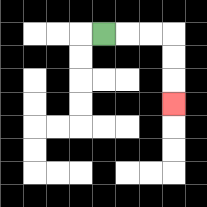{'start': '[4, 1]', 'end': '[7, 4]', 'path_directions': 'R,R,R,D,D,D', 'path_coordinates': '[[4, 1], [5, 1], [6, 1], [7, 1], [7, 2], [7, 3], [7, 4]]'}